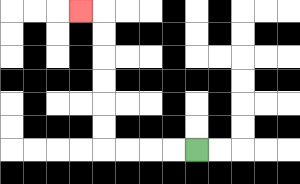{'start': '[8, 6]', 'end': '[3, 0]', 'path_directions': 'L,L,L,L,U,U,U,U,U,U,L', 'path_coordinates': '[[8, 6], [7, 6], [6, 6], [5, 6], [4, 6], [4, 5], [4, 4], [4, 3], [4, 2], [4, 1], [4, 0], [3, 0]]'}